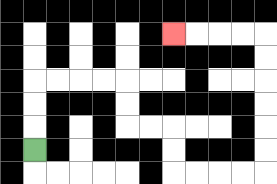{'start': '[1, 6]', 'end': '[7, 1]', 'path_directions': 'U,U,U,R,R,R,R,D,D,R,R,D,D,R,R,R,R,U,U,U,U,U,U,L,L,L,L', 'path_coordinates': '[[1, 6], [1, 5], [1, 4], [1, 3], [2, 3], [3, 3], [4, 3], [5, 3], [5, 4], [5, 5], [6, 5], [7, 5], [7, 6], [7, 7], [8, 7], [9, 7], [10, 7], [11, 7], [11, 6], [11, 5], [11, 4], [11, 3], [11, 2], [11, 1], [10, 1], [9, 1], [8, 1], [7, 1]]'}